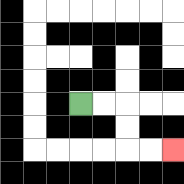{'start': '[3, 4]', 'end': '[7, 6]', 'path_directions': 'R,R,D,D,R,R', 'path_coordinates': '[[3, 4], [4, 4], [5, 4], [5, 5], [5, 6], [6, 6], [7, 6]]'}